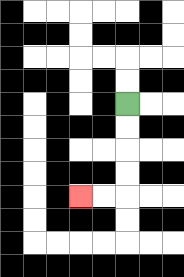{'start': '[5, 4]', 'end': '[3, 8]', 'path_directions': 'D,D,D,D,L,L', 'path_coordinates': '[[5, 4], [5, 5], [5, 6], [5, 7], [5, 8], [4, 8], [3, 8]]'}